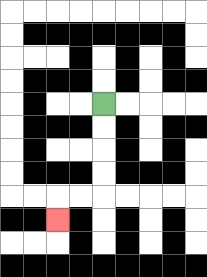{'start': '[4, 4]', 'end': '[2, 9]', 'path_directions': 'D,D,D,D,L,L,D', 'path_coordinates': '[[4, 4], [4, 5], [4, 6], [4, 7], [4, 8], [3, 8], [2, 8], [2, 9]]'}